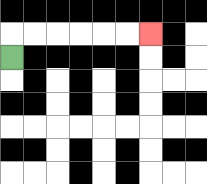{'start': '[0, 2]', 'end': '[6, 1]', 'path_directions': 'U,R,R,R,R,R,R', 'path_coordinates': '[[0, 2], [0, 1], [1, 1], [2, 1], [3, 1], [4, 1], [5, 1], [6, 1]]'}